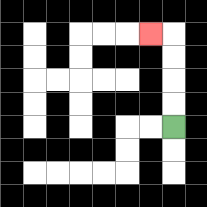{'start': '[7, 5]', 'end': '[6, 1]', 'path_directions': 'U,U,U,U,L', 'path_coordinates': '[[7, 5], [7, 4], [7, 3], [7, 2], [7, 1], [6, 1]]'}